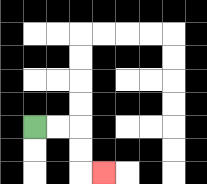{'start': '[1, 5]', 'end': '[4, 7]', 'path_directions': 'R,R,D,D,R', 'path_coordinates': '[[1, 5], [2, 5], [3, 5], [3, 6], [3, 7], [4, 7]]'}